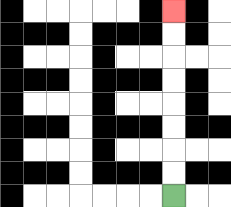{'start': '[7, 8]', 'end': '[7, 0]', 'path_directions': 'U,U,U,U,U,U,U,U', 'path_coordinates': '[[7, 8], [7, 7], [7, 6], [7, 5], [7, 4], [7, 3], [7, 2], [7, 1], [7, 0]]'}